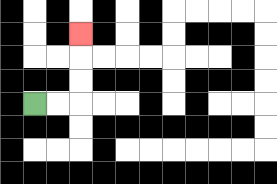{'start': '[1, 4]', 'end': '[3, 1]', 'path_directions': 'R,R,U,U,U', 'path_coordinates': '[[1, 4], [2, 4], [3, 4], [3, 3], [3, 2], [3, 1]]'}